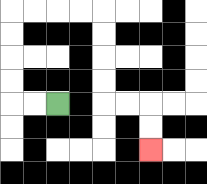{'start': '[2, 4]', 'end': '[6, 6]', 'path_directions': 'L,L,U,U,U,U,R,R,R,R,D,D,D,D,R,R,D,D', 'path_coordinates': '[[2, 4], [1, 4], [0, 4], [0, 3], [0, 2], [0, 1], [0, 0], [1, 0], [2, 0], [3, 0], [4, 0], [4, 1], [4, 2], [4, 3], [4, 4], [5, 4], [6, 4], [6, 5], [6, 6]]'}